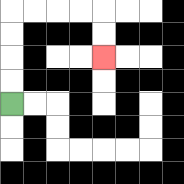{'start': '[0, 4]', 'end': '[4, 2]', 'path_directions': 'U,U,U,U,R,R,R,R,D,D', 'path_coordinates': '[[0, 4], [0, 3], [0, 2], [0, 1], [0, 0], [1, 0], [2, 0], [3, 0], [4, 0], [4, 1], [4, 2]]'}